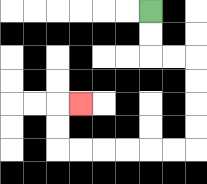{'start': '[6, 0]', 'end': '[3, 4]', 'path_directions': 'D,D,R,R,D,D,D,D,L,L,L,L,L,L,U,U,R', 'path_coordinates': '[[6, 0], [6, 1], [6, 2], [7, 2], [8, 2], [8, 3], [8, 4], [8, 5], [8, 6], [7, 6], [6, 6], [5, 6], [4, 6], [3, 6], [2, 6], [2, 5], [2, 4], [3, 4]]'}